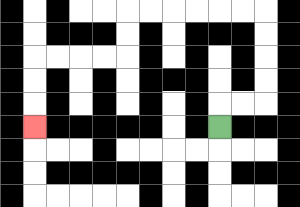{'start': '[9, 5]', 'end': '[1, 5]', 'path_directions': 'U,R,R,U,U,U,U,L,L,L,L,L,L,D,D,L,L,L,L,D,D,D', 'path_coordinates': '[[9, 5], [9, 4], [10, 4], [11, 4], [11, 3], [11, 2], [11, 1], [11, 0], [10, 0], [9, 0], [8, 0], [7, 0], [6, 0], [5, 0], [5, 1], [5, 2], [4, 2], [3, 2], [2, 2], [1, 2], [1, 3], [1, 4], [1, 5]]'}